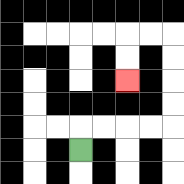{'start': '[3, 6]', 'end': '[5, 3]', 'path_directions': 'U,R,R,R,R,U,U,U,U,L,L,D,D', 'path_coordinates': '[[3, 6], [3, 5], [4, 5], [5, 5], [6, 5], [7, 5], [7, 4], [7, 3], [7, 2], [7, 1], [6, 1], [5, 1], [5, 2], [5, 3]]'}